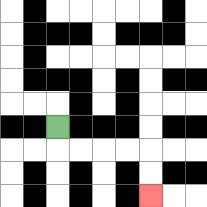{'start': '[2, 5]', 'end': '[6, 8]', 'path_directions': 'D,R,R,R,R,D,D', 'path_coordinates': '[[2, 5], [2, 6], [3, 6], [4, 6], [5, 6], [6, 6], [6, 7], [6, 8]]'}